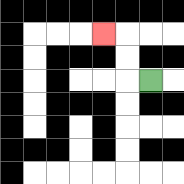{'start': '[6, 3]', 'end': '[4, 1]', 'path_directions': 'L,U,U,L', 'path_coordinates': '[[6, 3], [5, 3], [5, 2], [5, 1], [4, 1]]'}